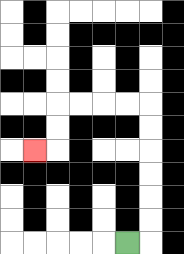{'start': '[5, 10]', 'end': '[1, 6]', 'path_directions': 'R,U,U,U,U,U,U,L,L,L,L,D,D,L', 'path_coordinates': '[[5, 10], [6, 10], [6, 9], [6, 8], [6, 7], [6, 6], [6, 5], [6, 4], [5, 4], [4, 4], [3, 4], [2, 4], [2, 5], [2, 6], [1, 6]]'}